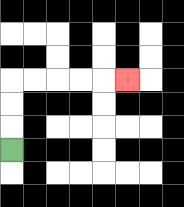{'start': '[0, 6]', 'end': '[5, 3]', 'path_directions': 'U,U,U,R,R,R,R,R', 'path_coordinates': '[[0, 6], [0, 5], [0, 4], [0, 3], [1, 3], [2, 3], [3, 3], [4, 3], [5, 3]]'}